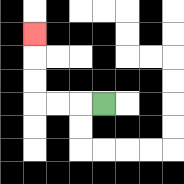{'start': '[4, 4]', 'end': '[1, 1]', 'path_directions': 'L,L,L,U,U,U', 'path_coordinates': '[[4, 4], [3, 4], [2, 4], [1, 4], [1, 3], [1, 2], [1, 1]]'}